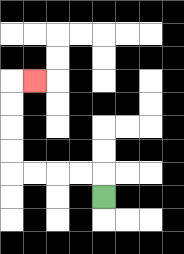{'start': '[4, 8]', 'end': '[1, 3]', 'path_directions': 'U,L,L,L,L,U,U,U,U,R', 'path_coordinates': '[[4, 8], [4, 7], [3, 7], [2, 7], [1, 7], [0, 7], [0, 6], [0, 5], [0, 4], [0, 3], [1, 3]]'}